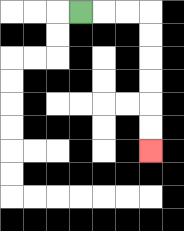{'start': '[3, 0]', 'end': '[6, 6]', 'path_directions': 'R,R,R,D,D,D,D,D,D', 'path_coordinates': '[[3, 0], [4, 0], [5, 0], [6, 0], [6, 1], [6, 2], [6, 3], [6, 4], [6, 5], [6, 6]]'}